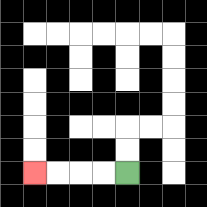{'start': '[5, 7]', 'end': '[1, 7]', 'path_directions': 'L,L,L,L', 'path_coordinates': '[[5, 7], [4, 7], [3, 7], [2, 7], [1, 7]]'}